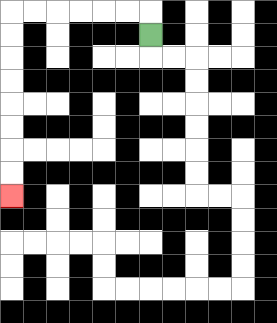{'start': '[6, 1]', 'end': '[0, 8]', 'path_directions': 'U,L,L,L,L,L,L,D,D,D,D,D,D,D,D', 'path_coordinates': '[[6, 1], [6, 0], [5, 0], [4, 0], [3, 0], [2, 0], [1, 0], [0, 0], [0, 1], [0, 2], [0, 3], [0, 4], [0, 5], [0, 6], [0, 7], [0, 8]]'}